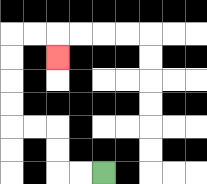{'start': '[4, 7]', 'end': '[2, 2]', 'path_directions': 'L,L,U,U,L,L,U,U,U,U,R,R,D', 'path_coordinates': '[[4, 7], [3, 7], [2, 7], [2, 6], [2, 5], [1, 5], [0, 5], [0, 4], [0, 3], [0, 2], [0, 1], [1, 1], [2, 1], [2, 2]]'}